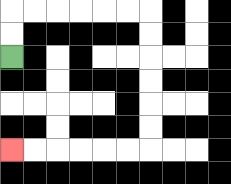{'start': '[0, 2]', 'end': '[0, 6]', 'path_directions': 'U,U,R,R,R,R,R,R,D,D,D,D,D,D,L,L,L,L,L,L', 'path_coordinates': '[[0, 2], [0, 1], [0, 0], [1, 0], [2, 0], [3, 0], [4, 0], [5, 0], [6, 0], [6, 1], [6, 2], [6, 3], [6, 4], [6, 5], [6, 6], [5, 6], [4, 6], [3, 6], [2, 6], [1, 6], [0, 6]]'}